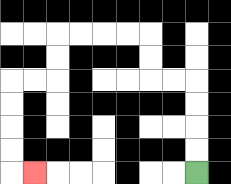{'start': '[8, 7]', 'end': '[1, 7]', 'path_directions': 'U,U,U,U,L,L,U,U,L,L,L,L,D,D,L,L,D,D,D,D,R', 'path_coordinates': '[[8, 7], [8, 6], [8, 5], [8, 4], [8, 3], [7, 3], [6, 3], [6, 2], [6, 1], [5, 1], [4, 1], [3, 1], [2, 1], [2, 2], [2, 3], [1, 3], [0, 3], [0, 4], [0, 5], [0, 6], [0, 7], [1, 7]]'}